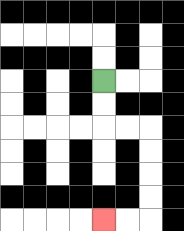{'start': '[4, 3]', 'end': '[4, 9]', 'path_directions': 'D,D,R,R,D,D,D,D,L,L', 'path_coordinates': '[[4, 3], [4, 4], [4, 5], [5, 5], [6, 5], [6, 6], [6, 7], [6, 8], [6, 9], [5, 9], [4, 9]]'}